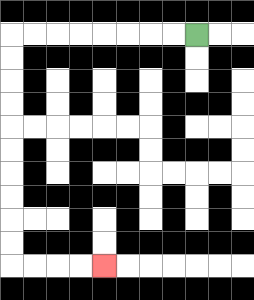{'start': '[8, 1]', 'end': '[4, 11]', 'path_directions': 'L,L,L,L,L,L,L,L,D,D,D,D,D,D,D,D,D,D,R,R,R,R', 'path_coordinates': '[[8, 1], [7, 1], [6, 1], [5, 1], [4, 1], [3, 1], [2, 1], [1, 1], [0, 1], [0, 2], [0, 3], [0, 4], [0, 5], [0, 6], [0, 7], [0, 8], [0, 9], [0, 10], [0, 11], [1, 11], [2, 11], [3, 11], [4, 11]]'}